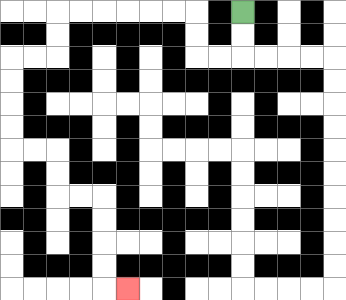{'start': '[10, 0]', 'end': '[5, 12]', 'path_directions': 'D,D,L,L,U,U,L,L,L,L,L,L,D,D,L,L,D,D,D,D,R,R,D,D,R,R,D,D,D,D,R', 'path_coordinates': '[[10, 0], [10, 1], [10, 2], [9, 2], [8, 2], [8, 1], [8, 0], [7, 0], [6, 0], [5, 0], [4, 0], [3, 0], [2, 0], [2, 1], [2, 2], [1, 2], [0, 2], [0, 3], [0, 4], [0, 5], [0, 6], [1, 6], [2, 6], [2, 7], [2, 8], [3, 8], [4, 8], [4, 9], [4, 10], [4, 11], [4, 12], [5, 12]]'}